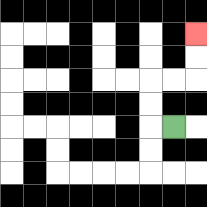{'start': '[7, 5]', 'end': '[8, 1]', 'path_directions': 'L,U,U,R,R,U,U', 'path_coordinates': '[[7, 5], [6, 5], [6, 4], [6, 3], [7, 3], [8, 3], [8, 2], [8, 1]]'}